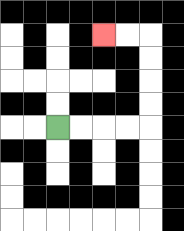{'start': '[2, 5]', 'end': '[4, 1]', 'path_directions': 'R,R,R,R,U,U,U,U,L,L', 'path_coordinates': '[[2, 5], [3, 5], [4, 5], [5, 5], [6, 5], [6, 4], [6, 3], [6, 2], [6, 1], [5, 1], [4, 1]]'}